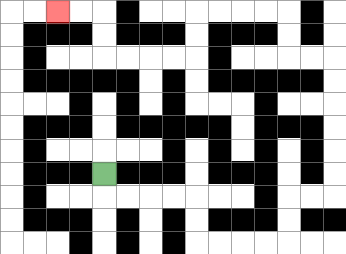{'start': '[4, 7]', 'end': '[2, 0]', 'path_directions': 'D,R,R,R,R,D,D,R,R,R,R,U,U,R,R,U,U,U,U,U,U,L,L,U,U,L,L,L,L,D,D,L,L,L,L,U,U,L,L', 'path_coordinates': '[[4, 7], [4, 8], [5, 8], [6, 8], [7, 8], [8, 8], [8, 9], [8, 10], [9, 10], [10, 10], [11, 10], [12, 10], [12, 9], [12, 8], [13, 8], [14, 8], [14, 7], [14, 6], [14, 5], [14, 4], [14, 3], [14, 2], [13, 2], [12, 2], [12, 1], [12, 0], [11, 0], [10, 0], [9, 0], [8, 0], [8, 1], [8, 2], [7, 2], [6, 2], [5, 2], [4, 2], [4, 1], [4, 0], [3, 0], [2, 0]]'}